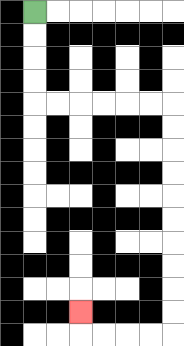{'start': '[1, 0]', 'end': '[3, 13]', 'path_directions': 'D,D,D,D,R,R,R,R,R,R,D,D,D,D,D,D,D,D,D,D,L,L,L,L,U', 'path_coordinates': '[[1, 0], [1, 1], [1, 2], [1, 3], [1, 4], [2, 4], [3, 4], [4, 4], [5, 4], [6, 4], [7, 4], [7, 5], [7, 6], [7, 7], [7, 8], [7, 9], [7, 10], [7, 11], [7, 12], [7, 13], [7, 14], [6, 14], [5, 14], [4, 14], [3, 14], [3, 13]]'}